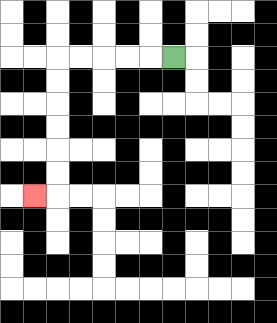{'start': '[7, 2]', 'end': '[1, 8]', 'path_directions': 'L,L,L,L,L,D,D,D,D,D,D,L', 'path_coordinates': '[[7, 2], [6, 2], [5, 2], [4, 2], [3, 2], [2, 2], [2, 3], [2, 4], [2, 5], [2, 6], [2, 7], [2, 8], [1, 8]]'}